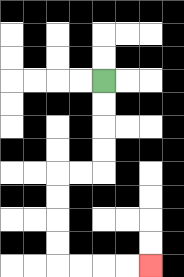{'start': '[4, 3]', 'end': '[6, 11]', 'path_directions': 'D,D,D,D,L,L,D,D,D,D,R,R,R,R', 'path_coordinates': '[[4, 3], [4, 4], [4, 5], [4, 6], [4, 7], [3, 7], [2, 7], [2, 8], [2, 9], [2, 10], [2, 11], [3, 11], [4, 11], [5, 11], [6, 11]]'}